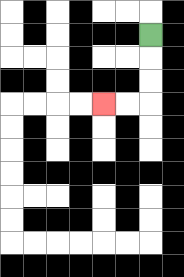{'start': '[6, 1]', 'end': '[4, 4]', 'path_directions': 'D,D,D,L,L', 'path_coordinates': '[[6, 1], [6, 2], [6, 3], [6, 4], [5, 4], [4, 4]]'}